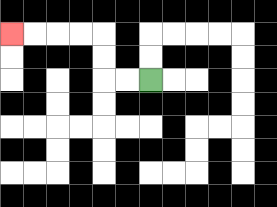{'start': '[6, 3]', 'end': '[0, 1]', 'path_directions': 'L,L,U,U,L,L,L,L', 'path_coordinates': '[[6, 3], [5, 3], [4, 3], [4, 2], [4, 1], [3, 1], [2, 1], [1, 1], [0, 1]]'}